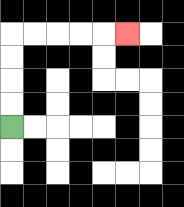{'start': '[0, 5]', 'end': '[5, 1]', 'path_directions': 'U,U,U,U,R,R,R,R,R', 'path_coordinates': '[[0, 5], [0, 4], [0, 3], [0, 2], [0, 1], [1, 1], [2, 1], [3, 1], [4, 1], [5, 1]]'}